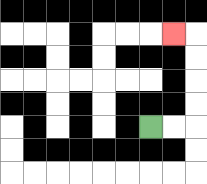{'start': '[6, 5]', 'end': '[7, 1]', 'path_directions': 'R,R,U,U,U,U,L', 'path_coordinates': '[[6, 5], [7, 5], [8, 5], [8, 4], [8, 3], [8, 2], [8, 1], [7, 1]]'}